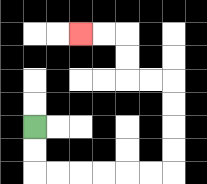{'start': '[1, 5]', 'end': '[3, 1]', 'path_directions': 'D,D,R,R,R,R,R,R,U,U,U,U,L,L,U,U,L,L', 'path_coordinates': '[[1, 5], [1, 6], [1, 7], [2, 7], [3, 7], [4, 7], [5, 7], [6, 7], [7, 7], [7, 6], [7, 5], [7, 4], [7, 3], [6, 3], [5, 3], [5, 2], [5, 1], [4, 1], [3, 1]]'}